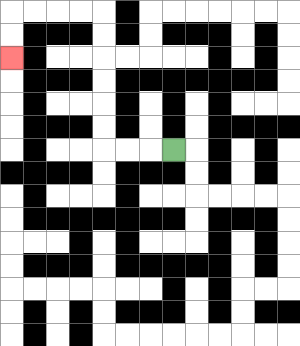{'start': '[7, 6]', 'end': '[0, 2]', 'path_directions': 'L,L,L,U,U,U,U,U,U,L,L,L,L,D,D', 'path_coordinates': '[[7, 6], [6, 6], [5, 6], [4, 6], [4, 5], [4, 4], [4, 3], [4, 2], [4, 1], [4, 0], [3, 0], [2, 0], [1, 0], [0, 0], [0, 1], [0, 2]]'}